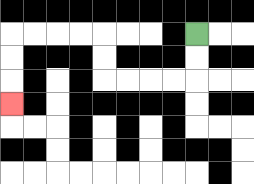{'start': '[8, 1]', 'end': '[0, 4]', 'path_directions': 'D,D,L,L,L,L,U,U,L,L,L,L,D,D,D', 'path_coordinates': '[[8, 1], [8, 2], [8, 3], [7, 3], [6, 3], [5, 3], [4, 3], [4, 2], [4, 1], [3, 1], [2, 1], [1, 1], [0, 1], [0, 2], [0, 3], [0, 4]]'}